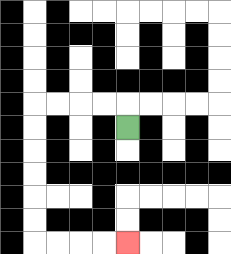{'start': '[5, 5]', 'end': '[5, 10]', 'path_directions': 'U,L,L,L,L,D,D,D,D,D,D,R,R,R,R', 'path_coordinates': '[[5, 5], [5, 4], [4, 4], [3, 4], [2, 4], [1, 4], [1, 5], [1, 6], [1, 7], [1, 8], [1, 9], [1, 10], [2, 10], [3, 10], [4, 10], [5, 10]]'}